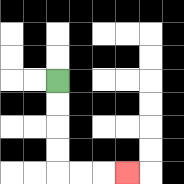{'start': '[2, 3]', 'end': '[5, 7]', 'path_directions': 'D,D,D,D,R,R,R', 'path_coordinates': '[[2, 3], [2, 4], [2, 5], [2, 6], [2, 7], [3, 7], [4, 7], [5, 7]]'}